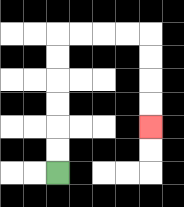{'start': '[2, 7]', 'end': '[6, 5]', 'path_directions': 'U,U,U,U,U,U,R,R,R,R,D,D,D,D', 'path_coordinates': '[[2, 7], [2, 6], [2, 5], [2, 4], [2, 3], [2, 2], [2, 1], [3, 1], [4, 1], [5, 1], [6, 1], [6, 2], [6, 3], [6, 4], [6, 5]]'}